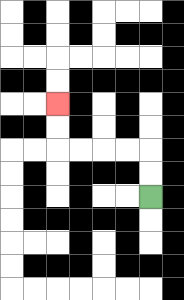{'start': '[6, 8]', 'end': '[2, 4]', 'path_directions': 'U,U,L,L,L,L,U,U', 'path_coordinates': '[[6, 8], [6, 7], [6, 6], [5, 6], [4, 6], [3, 6], [2, 6], [2, 5], [2, 4]]'}